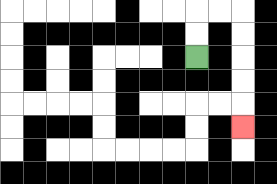{'start': '[8, 2]', 'end': '[10, 5]', 'path_directions': 'U,U,R,R,D,D,D,D,D', 'path_coordinates': '[[8, 2], [8, 1], [8, 0], [9, 0], [10, 0], [10, 1], [10, 2], [10, 3], [10, 4], [10, 5]]'}